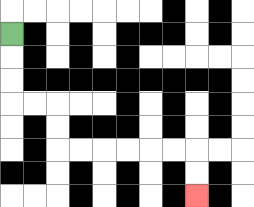{'start': '[0, 1]', 'end': '[8, 8]', 'path_directions': 'D,D,D,R,R,D,D,R,R,R,R,R,R,D,D', 'path_coordinates': '[[0, 1], [0, 2], [0, 3], [0, 4], [1, 4], [2, 4], [2, 5], [2, 6], [3, 6], [4, 6], [5, 6], [6, 6], [7, 6], [8, 6], [8, 7], [8, 8]]'}